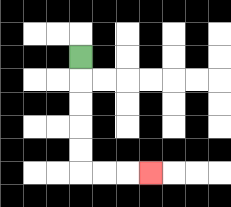{'start': '[3, 2]', 'end': '[6, 7]', 'path_directions': 'D,D,D,D,D,R,R,R', 'path_coordinates': '[[3, 2], [3, 3], [3, 4], [3, 5], [3, 6], [3, 7], [4, 7], [5, 7], [6, 7]]'}